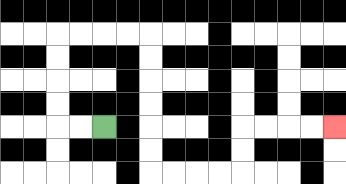{'start': '[4, 5]', 'end': '[14, 5]', 'path_directions': 'L,L,U,U,U,U,R,R,R,R,D,D,D,D,D,D,R,R,R,R,U,U,R,R,R,R', 'path_coordinates': '[[4, 5], [3, 5], [2, 5], [2, 4], [2, 3], [2, 2], [2, 1], [3, 1], [4, 1], [5, 1], [6, 1], [6, 2], [6, 3], [6, 4], [6, 5], [6, 6], [6, 7], [7, 7], [8, 7], [9, 7], [10, 7], [10, 6], [10, 5], [11, 5], [12, 5], [13, 5], [14, 5]]'}